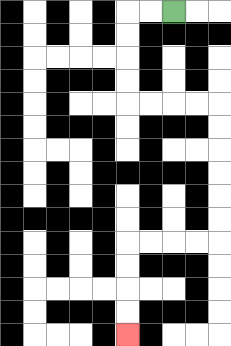{'start': '[7, 0]', 'end': '[5, 14]', 'path_directions': 'L,L,D,D,D,D,R,R,R,R,D,D,D,D,D,D,L,L,L,L,D,D,D,D', 'path_coordinates': '[[7, 0], [6, 0], [5, 0], [5, 1], [5, 2], [5, 3], [5, 4], [6, 4], [7, 4], [8, 4], [9, 4], [9, 5], [9, 6], [9, 7], [9, 8], [9, 9], [9, 10], [8, 10], [7, 10], [6, 10], [5, 10], [5, 11], [5, 12], [5, 13], [5, 14]]'}